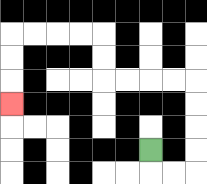{'start': '[6, 6]', 'end': '[0, 4]', 'path_directions': 'D,R,R,U,U,U,U,L,L,L,L,U,U,L,L,L,L,D,D,D', 'path_coordinates': '[[6, 6], [6, 7], [7, 7], [8, 7], [8, 6], [8, 5], [8, 4], [8, 3], [7, 3], [6, 3], [5, 3], [4, 3], [4, 2], [4, 1], [3, 1], [2, 1], [1, 1], [0, 1], [0, 2], [0, 3], [0, 4]]'}